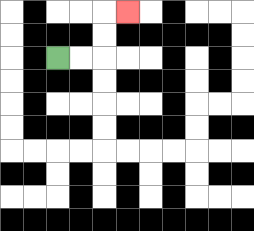{'start': '[2, 2]', 'end': '[5, 0]', 'path_directions': 'R,R,U,U,R', 'path_coordinates': '[[2, 2], [3, 2], [4, 2], [4, 1], [4, 0], [5, 0]]'}